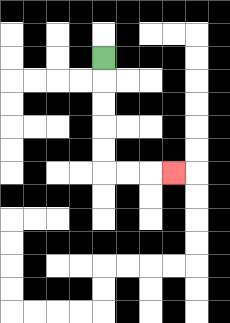{'start': '[4, 2]', 'end': '[7, 7]', 'path_directions': 'D,D,D,D,D,R,R,R', 'path_coordinates': '[[4, 2], [4, 3], [4, 4], [4, 5], [4, 6], [4, 7], [5, 7], [6, 7], [7, 7]]'}